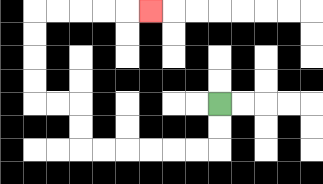{'start': '[9, 4]', 'end': '[6, 0]', 'path_directions': 'D,D,L,L,L,L,L,L,U,U,L,L,U,U,U,U,R,R,R,R,R', 'path_coordinates': '[[9, 4], [9, 5], [9, 6], [8, 6], [7, 6], [6, 6], [5, 6], [4, 6], [3, 6], [3, 5], [3, 4], [2, 4], [1, 4], [1, 3], [1, 2], [1, 1], [1, 0], [2, 0], [3, 0], [4, 0], [5, 0], [6, 0]]'}